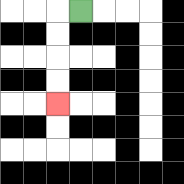{'start': '[3, 0]', 'end': '[2, 4]', 'path_directions': 'L,D,D,D,D', 'path_coordinates': '[[3, 0], [2, 0], [2, 1], [2, 2], [2, 3], [2, 4]]'}